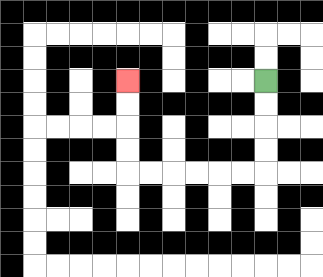{'start': '[11, 3]', 'end': '[5, 3]', 'path_directions': 'D,D,D,D,L,L,L,L,L,L,U,U,U,U', 'path_coordinates': '[[11, 3], [11, 4], [11, 5], [11, 6], [11, 7], [10, 7], [9, 7], [8, 7], [7, 7], [6, 7], [5, 7], [5, 6], [5, 5], [5, 4], [5, 3]]'}